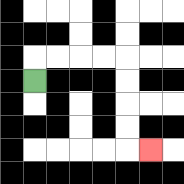{'start': '[1, 3]', 'end': '[6, 6]', 'path_directions': 'U,R,R,R,R,D,D,D,D,R', 'path_coordinates': '[[1, 3], [1, 2], [2, 2], [3, 2], [4, 2], [5, 2], [5, 3], [5, 4], [5, 5], [5, 6], [6, 6]]'}